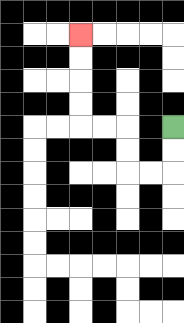{'start': '[7, 5]', 'end': '[3, 1]', 'path_directions': 'D,D,L,L,U,U,L,L,U,U,U,U', 'path_coordinates': '[[7, 5], [7, 6], [7, 7], [6, 7], [5, 7], [5, 6], [5, 5], [4, 5], [3, 5], [3, 4], [3, 3], [3, 2], [3, 1]]'}